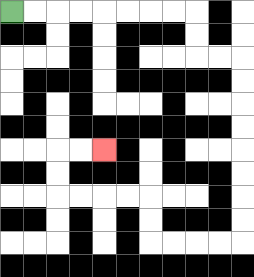{'start': '[0, 0]', 'end': '[4, 6]', 'path_directions': 'R,R,R,R,R,R,R,R,D,D,R,R,D,D,D,D,D,D,D,D,L,L,L,L,U,U,L,L,L,L,U,U,R,R', 'path_coordinates': '[[0, 0], [1, 0], [2, 0], [3, 0], [4, 0], [5, 0], [6, 0], [7, 0], [8, 0], [8, 1], [8, 2], [9, 2], [10, 2], [10, 3], [10, 4], [10, 5], [10, 6], [10, 7], [10, 8], [10, 9], [10, 10], [9, 10], [8, 10], [7, 10], [6, 10], [6, 9], [6, 8], [5, 8], [4, 8], [3, 8], [2, 8], [2, 7], [2, 6], [3, 6], [4, 6]]'}